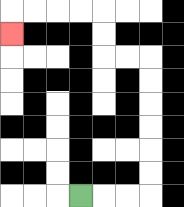{'start': '[3, 8]', 'end': '[0, 1]', 'path_directions': 'R,R,R,U,U,U,U,U,U,L,L,U,U,L,L,L,L,D', 'path_coordinates': '[[3, 8], [4, 8], [5, 8], [6, 8], [6, 7], [6, 6], [6, 5], [6, 4], [6, 3], [6, 2], [5, 2], [4, 2], [4, 1], [4, 0], [3, 0], [2, 0], [1, 0], [0, 0], [0, 1]]'}